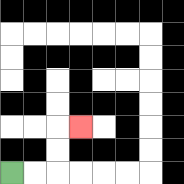{'start': '[0, 7]', 'end': '[3, 5]', 'path_directions': 'R,R,U,U,R', 'path_coordinates': '[[0, 7], [1, 7], [2, 7], [2, 6], [2, 5], [3, 5]]'}